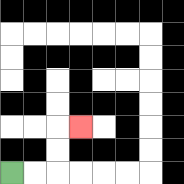{'start': '[0, 7]', 'end': '[3, 5]', 'path_directions': 'R,R,U,U,R', 'path_coordinates': '[[0, 7], [1, 7], [2, 7], [2, 6], [2, 5], [3, 5]]'}